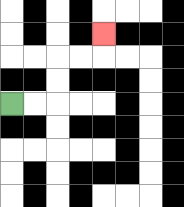{'start': '[0, 4]', 'end': '[4, 1]', 'path_directions': 'R,R,U,U,R,R,U', 'path_coordinates': '[[0, 4], [1, 4], [2, 4], [2, 3], [2, 2], [3, 2], [4, 2], [4, 1]]'}